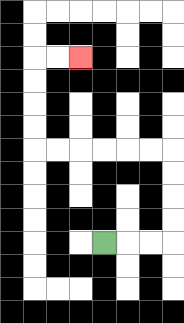{'start': '[4, 10]', 'end': '[3, 2]', 'path_directions': 'R,R,R,U,U,U,U,L,L,L,L,L,L,U,U,U,U,R,R', 'path_coordinates': '[[4, 10], [5, 10], [6, 10], [7, 10], [7, 9], [7, 8], [7, 7], [7, 6], [6, 6], [5, 6], [4, 6], [3, 6], [2, 6], [1, 6], [1, 5], [1, 4], [1, 3], [1, 2], [2, 2], [3, 2]]'}